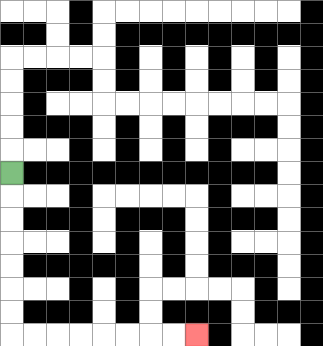{'start': '[0, 7]', 'end': '[8, 14]', 'path_directions': 'D,D,D,D,D,D,D,R,R,R,R,R,R,R,R', 'path_coordinates': '[[0, 7], [0, 8], [0, 9], [0, 10], [0, 11], [0, 12], [0, 13], [0, 14], [1, 14], [2, 14], [3, 14], [4, 14], [5, 14], [6, 14], [7, 14], [8, 14]]'}